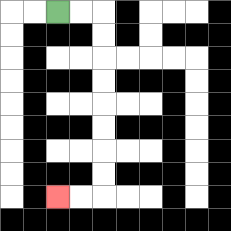{'start': '[2, 0]', 'end': '[2, 8]', 'path_directions': 'R,R,D,D,D,D,D,D,D,D,L,L', 'path_coordinates': '[[2, 0], [3, 0], [4, 0], [4, 1], [4, 2], [4, 3], [4, 4], [4, 5], [4, 6], [4, 7], [4, 8], [3, 8], [2, 8]]'}